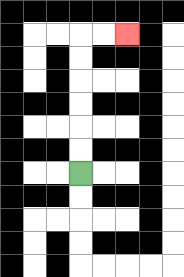{'start': '[3, 7]', 'end': '[5, 1]', 'path_directions': 'U,U,U,U,U,U,R,R', 'path_coordinates': '[[3, 7], [3, 6], [3, 5], [3, 4], [3, 3], [3, 2], [3, 1], [4, 1], [5, 1]]'}